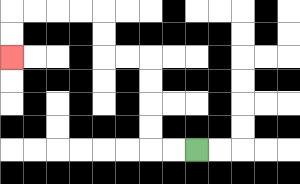{'start': '[8, 6]', 'end': '[0, 2]', 'path_directions': 'L,L,U,U,U,U,L,L,U,U,L,L,L,L,D,D', 'path_coordinates': '[[8, 6], [7, 6], [6, 6], [6, 5], [6, 4], [6, 3], [6, 2], [5, 2], [4, 2], [4, 1], [4, 0], [3, 0], [2, 0], [1, 0], [0, 0], [0, 1], [0, 2]]'}